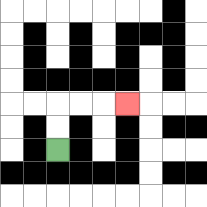{'start': '[2, 6]', 'end': '[5, 4]', 'path_directions': 'U,U,R,R,R', 'path_coordinates': '[[2, 6], [2, 5], [2, 4], [3, 4], [4, 4], [5, 4]]'}